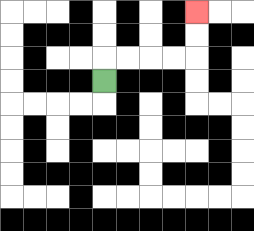{'start': '[4, 3]', 'end': '[8, 0]', 'path_directions': 'U,R,R,R,R,U,U', 'path_coordinates': '[[4, 3], [4, 2], [5, 2], [6, 2], [7, 2], [8, 2], [8, 1], [8, 0]]'}